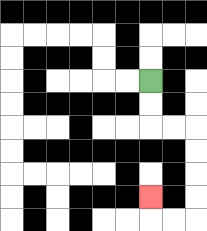{'start': '[6, 3]', 'end': '[6, 8]', 'path_directions': 'D,D,R,R,D,D,D,D,L,L,U', 'path_coordinates': '[[6, 3], [6, 4], [6, 5], [7, 5], [8, 5], [8, 6], [8, 7], [8, 8], [8, 9], [7, 9], [6, 9], [6, 8]]'}